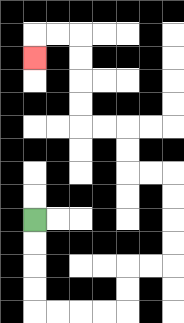{'start': '[1, 9]', 'end': '[1, 2]', 'path_directions': 'D,D,D,D,R,R,R,R,U,U,R,R,U,U,U,U,L,L,U,U,L,L,U,U,U,U,L,L,D', 'path_coordinates': '[[1, 9], [1, 10], [1, 11], [1, 12], [1, 13], [2, 13], [3, 13], [4, 13], [5, 13], [5, 12], [5, 11], [6, 11], [7, 11], [7, 10], [7, 9], [7, 8], [7, 7], [6, 7], [5, 7], [5, 6], [5, 5], [4, 5], [3, 5], [3, 4], [3, 3], [3, 2], [3, 1], [2, 1], [1, 1], [1, 2]]'}